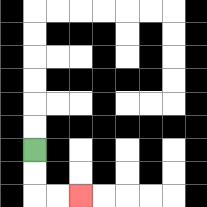{'start': '[1, 6]', 'end': '[3, 8]', 'path_directions': 'D,D,R,R', 'path_coordinates': '[[1, 6], [1, 7], [1, 8], [2, 8], [3, 8]]'}